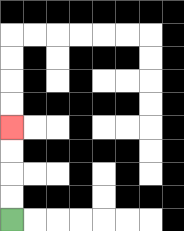{'start': '[0, 9]', 'end': '[0, 5]', 'path_directions': 'U,U,U,U', 'path_coordinates': '[[0, 9], [0, 8], [0, 7], [0, 6], [0, 5]]'}